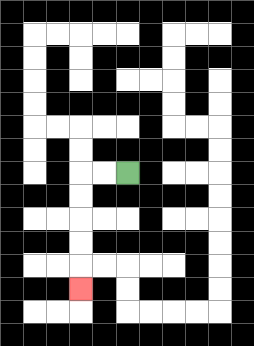{'start': '[5, 7]', 'end': '[3, 12]', 'path_directions': 'L,L,D,D,D,D,D', 'path_coordinates': '[[5, 7], [4, 7], [3, 7], [3, 8], [3, 9], [3, 10], [3, 11], [3, 12]]'}